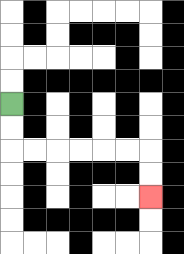{'start': '[0, 4]', 'end': '[6, 8]', 'path_directions': 'D,D,R,R,R,R,R,R,D,D', 'path_coordinates': '[[0, 4], [0, 5], [0, 6], [1, 6], [2, 6], [3, 6], [4, 6], [5, 6], [6, 6], [6, 7], [6, 8]]'}